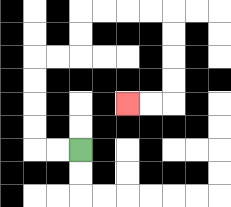{'start': '[3, 6]', 'end': '[5, 4]', 'path_directions': 'L,L,U,U,U,U,R,R,U,U,R,R,R,R,D,D,D,D,L,L', 'path_coordinates': '[[3, 6], [2, 6], [1, 6], [1, 5], [1, 4], [1, 3], [1, 2], [2, 2], [3, 2], [3, 1], [3, 0], [4, 0], [5, 0], [6, 0], [7, 0], [7, 1], [7, 2], [7, 3], [7, 4], [6, 4], [5, 4]]'}